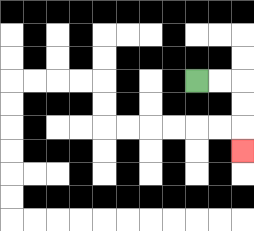{'start': '[8, 3]', 'end': '[10, 6]', 'path_directions': 'R,R,D,D,D', 'path_coordinates': '[[8, 3], [9, 3], [10, 3], [10, 4], [10, 5], [10, 6]]'}